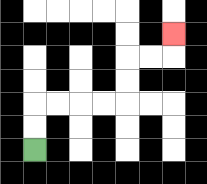{'start': '[1, 6]', 'end': '[7, 1]', 'path_directions': 'U,U,R,R,R,R,U,U,R,R,U', 'path_coordinates': '[[1, 6], [1, 5], [1, 4], [2, 4], [3, 4], [4, 4], [5, 4], [5, 3], [5, 2], [6, 2], [7, 2], [7, 1]]'}